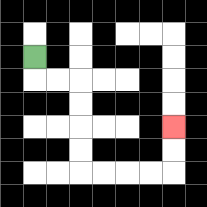{'start': '[1, 2]', 'end': '[7, 5]', 'path_directions': 'D,R,R,D,D,D,D,R,R,R,R,U,U', 'path_coordinates': '[[1, 2], [1, 3], [2, 3], [3, 3], [3, 4], [3, 5], [3, 6], [3, 7], [4, 7], [5, 7], [6, 7], [7, 7], [7, 6], [7, 5]]'}